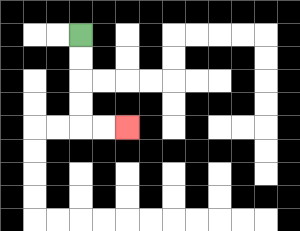{'start': '[3, 1]', 'end': '[5, 5]', 'path_directions': 'D,D,D,D,R,R', 'path_coordinates': '[[3, 1], [3, 2], [3, 3], [3, 4], [3, 5], [4, 5], [5, 5]]'}